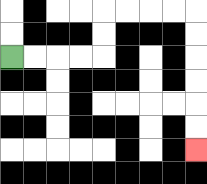{'start': '[0, 2]', 'end': '[8, 6]', 'path_directions': 'R,R,R,R,U,U,R,R,R,R,D,D,D,D,D,D', 'path_coordinates': '[[0, 2], [1, 2], [2, 2], [3, 2], [4, 2], [4, 1], [4, 0], [5, 0], [6, 0], [7, 0], [8, 0], [8, 1], [8, 2], [8, 3], [8, 4], [8, 5], [8, 6]]'}